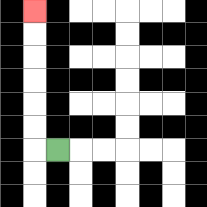{'start': '[2, 6]', 'end': '[1, 0]', 'path_directions': 'L,U,U,U,U,U,U', 'path_coordinates': '[[2, 6], [1, 6], [1, 5], [1, 4], [1, 3], [1, 2], [1, 1], [1, 0]]'}